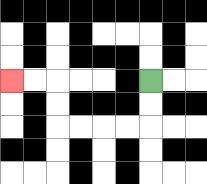{'start': '[6, 3]', 'end': '[0, 3]', 'path_directions': 'D,D,L,L,L,L,U,U,L,L', 'path_coordinates': '[[6, 3], [6, 4], [6, 5], [5, 5], [4, 5], [3, 5], [2, 5], [2, 4], [2, 3], [1, 3], [0, 3]]'}